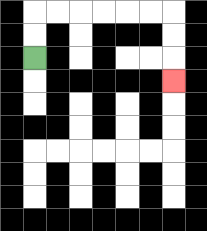{'start': '[1, 2]', 'end': '[7, 3]', 'path_directions': 'U,U,R,R,R,R,R,R,D,D,D', 'path_coordinates': '[[1, 2], [1, 1], [1, 0], [2, 0], [3, 0], [4, 0], [5, 0], [6, 0], [7, 0], [7, 1], [7, 2], [7, 3]]'}